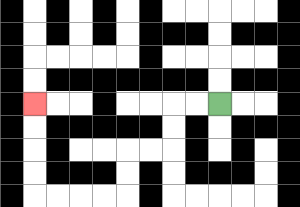{'start': '[9, 4]', 'end': '[1, 4]', 'path_directions': 'L,L,D,D,L,L,D,D,L,L,L,L,U,U,U,U', 'path_coordinates': '[[9, 4], [8, 4], [7, 4], [7, 5], [7, 6], [6, 6], [5, 6], [5, 7], [5, 8], [4, 8], [3, 8], [2, 8], [1, 8], [1, 7], [1, 6], [1, 5], [1, 4]]'}